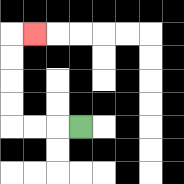{'start': '[3, 5]', 'end': '[1, 1]', 'path_directions': 'L,L,L,U,U,U,U,R', 'path_coordinates': '[[3, 5], [2, 5], [1, 5], [0, 5], [0, 4], [0, 3], [0, 2], [0, 1], [1, 1]]'}